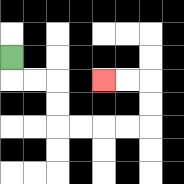{'start': '[0, 2]', 'end': '[4, 3]', 'path_directions': 'D,R,R,D,D,R,R,R,R,U,U,L,L', 'path_coordinates': '[[0, 2], [0, 3], [1, 3], [2, 3], [2, 4], [2, 5], [3, 5], [4, 5], [5, 5], [6, 5], [6, 4], [6, 3], [5, 3], [4, 3]]'}